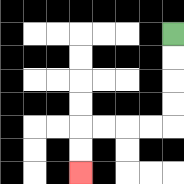{'start': '[7, 1]', 'end': '[3, 7]', 'path_directions': 'D,D,D,D,L,L,L,L,D,D', 'path_coordinates': '[[7, 1], [7, 2], [7, 3], [7, 4], [7, 5], [6, 5], [5, 5], [4, 5], [3, 5], [3, 6], [3, 7]]'}